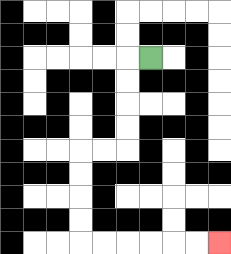{'start': '[6, 2]', 'end': '[9, 10]', 'path_directions': 'L,D,D,D,D,L,L,D,D,D,D,R,R,R,R,R,R', 'path_coordinates': '[[6, 2], [5, 2], [5, 3], [5, 4], [5, 5], [5, 6], [4, 6], [3, 6], [3, 7], [3, 8], [3, 9], [3, 10], [4, 10], [5, 10], [6, 10], [7, 10], [8, 10], [9, 10]]'}